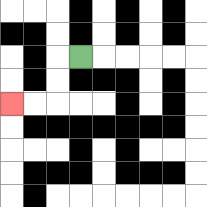{'start': '[3, 2]', 'end': '[0, 4]', 'path_directions': 'L,D,D,L,L', 'path_coordinates': '[[3, 2], [2, 2], [2, 3], [2, 4], [1, 4], [0, 4]]'}